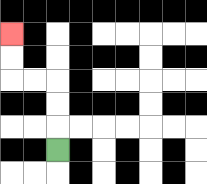{'start': '[2, 6]', 'end': '[0, 1]', 'path_directions': 'U,U,U,L,L,U,U', 'path_coordinates': '[[2, 6], [2, 5], [2, 4], [2, 3], [1, 3], [0, 3], [0, 2], [0, 1]]'}